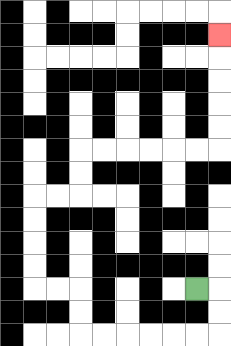{'start': '[8, 12]', 'end': '[9, 1]', 'path_directions': 'R,D,D,L,L,L,L,L,L,U,U,L,L,U,U,U,U,R,R,U,U,R,R,R,R,R,R,U,U,U,U,U', 'path_coordinates': '[[8, 12], [9, 12], [9, 13], [9, 14], [8, 14], [7, 14], [6, 14], [5, 14], [4, 14], [3, 14], [3, 13], [3, 12], [2, 12], [1, 12], [1, 11], [1, 10], [1, 9], [1, 8], [2, 8], [3, 8], [3, 7], [3, 6], [4, 6], [5, 6], [6, 6], [7, 6], [8, 6], [9, 6], [9, 5], [9, 4], [9, 3], [9, 2], [9, 1]]'}